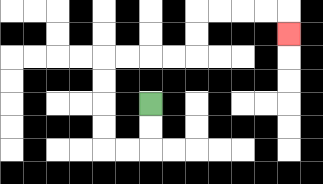{'start': '[6, 4]', 'end': '[12, 1]', 'path_directions': 'D,D,L,L,U,U,U,U,R,R,R,R,U,U,R,R,R,R,D', 'path_coordinates': '[[6, 4], [6, 5], [6, 6], [5, 6], [4, 6], [4, 5], [4, 4], [4, 3], [4, 2], [5, 2], [6, 2], [7, 2], [8, 2], [8, 1], [8, 0], [9, 0], [10, 0], [11, 0], [12, 0], [12, 1]]'}